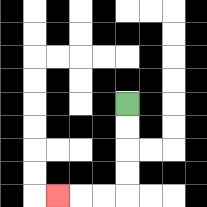{'start': '[5, 4]', 'end': '[2, 8]', 'path_directions': 'D,D,D,D,L,L,L', 'path_coordinates': '[[5, 4], [5, 5], [5, 6], [5, 7], [5, 8], [4, 8], [3, 8], [2, 8]]'}